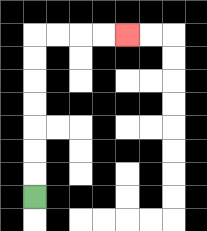{'start': '[1, 8]', 'end': '[5, 1]', 'path_directions': 'U,U,U,U,U,U,U,R,R,R,R', 'path_coordinates': '[[1, 8], [1, 7], [1, 6], [1, 5], [1, 4], [1, 3], [1, 2], [1, 1], [2, 1], [3, 1], [4, 1], [5, 1]]'}